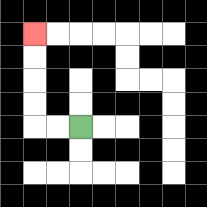{'start': '[3, 5]', 'end': '[1, 1]', 'path_directions': 'L,L,U,U,U,U', 'path_coordinates': '[[3, 5], [2, 5], [1, 5], [1, 4], [1, 3], [1, 2], [1, 1]]'}